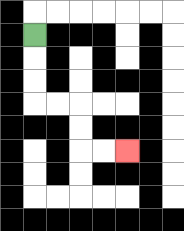{'start': '[1, 1]', 'end': '[5, 6]', 'path_directions': 'D,D,D,R,R,D,D,R,R', 'path_coordinates': '[[1, 1], [1, 2], [1, 3], [1, 4], [2, 4], [3, 4], [3, 5], [3, 6], [4, 6], [5, 6]]'}